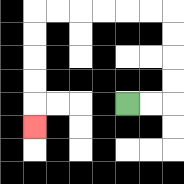{'start': '[5, 4]', 'end': '[1, 5]', 'path_directions': 'R,R,U,U,U,U,L,L,L,L,L,L,D,D,D,D,D', 'path_coordinates': '[[5, 4], [6, 4], [7, 4], [7, 3], [7, 2], [7, 1], [7, 0], [6, 0], [5, 0], [4, 0], [3, 0], [2, 0], [1, 0], [1, 1], [1, 2], [1, 3], [1, 4], [1, 5]]'}